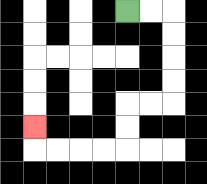{'start': '[5, 0]', 'end': '[1, 5]', 'path_directions': 'R,R,D,D,D,D,L,L,D,D,L,L,L,L,U', 'path_coordinates': '[[5, 0], [6, 0], [7, 0], [7, 1], [7, 2], [7, 3], [7, 4], [6, 4], [5, 4], [5, 5], [5, 6], [4, 6], [3, 6], [2, 6], [1, 6], [1, 5]]'}